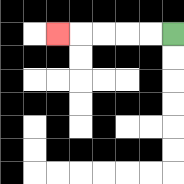{'start': '[7, 1]', 'end': '[2, 1]', 'path_directions': 'L,L,L,L,L', 'path_coordinates': '[[7, 1], [6, 1], [5, 1], [4, 1], [3, 1], [2, 1]]'}